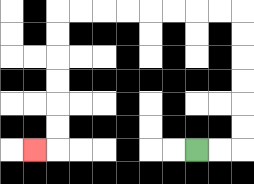{'start': '[8, 6]', 'end': '[1, 6]', 'path_directions': 'R,R,U,U,U,U,U,U,L,L,L,L,L,L,L,L,D,D,D,D,D,D,L', 'path_coordinates': '[[8, 6], [9, 6], [10, 6], [10, 5], [10, 4], [10, 3], [10, 2], [10, 1], [10, 0], [9, 0], [8, 0], [7, 0], [6, 0], [5, 0], [4, 0], [3, 0], [2, 0], [2, 1], [2, 2], [2, 3], [2, 4], [2, 5], [2, 6], [1, 6]]'}